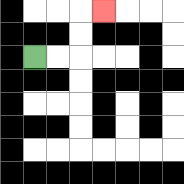{'start': '[1, 2]', 'end': '[4, 0]', 'path_directions': 'R,R,U,U,R', 'path_coordinates': '[[1, 2], [2, 2], [3, 2], [3, 1], [3, 0], [4, 0]]'}